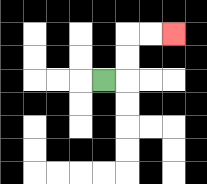{'start': '[4, 3]', 'end': '[7, 1]', 'path_directions': 'R,U,U,R,R', 'path_coordinates': '[[4, 3], [5, 3], [5, 2], [5, 1], [6, 1], [7, 1]]'}